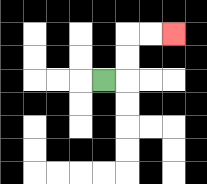{'start': '[4, 3]', 'end': '[7, 1]', 'path_directions': 'R,U,U,R,R', 'path_coordinates': '[[4, 3], [5, 3], [5, 2], [5, 1], [6, 1], [7, 1]]'}